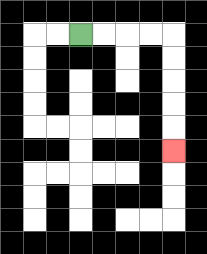{'start': '[3, 1]', 'end': '[7, 6]', 'path_directions': 'R,R,R,R,D,D,D,D,D', 'path_coordinates': '[[3, 1], [4, 1], [5, 1], [6, 1], [7, 1], [7, 2], [7, 3], [7, 4], [7, 5], [7, 6]]'}